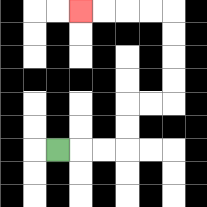{'start': '[2, 6]', 'end': '[3, 0]', 'path_directions': 'R,R,R,U,U,R,R,U,U,U,U,L,L,L,L', 'path_coordinates': '[[2, 6], [3, 6], [4, 6], [5, 6], [5, 5], [5, 4], [6, 4], [7, 4], [7, 3], [7, 2], [7, 1], [7, 0], [6, 0], [5, 0], [4, 0], [3, 0]]'}